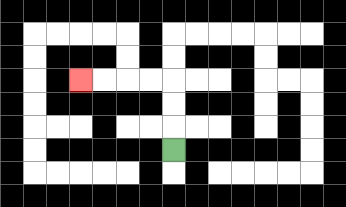{'start': '[7, 6]', 'end': '[3, 3]', 'path_directions': 'U,U,U,L,L,L,L', 'path_coordinates': '[[7, 6], [7, 5], [7, 4], [7, 3], [6, 3], [5, 3], [4, 3], [3, 3]]'}